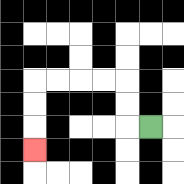{'start': '[6, 5]', 'end': '[1, 6]', 'path_directions': 'L,U,U,L,L,L,L,D,D,D', 'path_coordinates': '[[6, 5], [5, 5], [5, 4], [5, 3], [4, 3], [3, 3], [2, 3], [1, 3], [1, 4], [1, 5], [1, 6]]'}